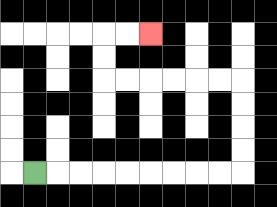{'start': '[1, 7]', 'end': '[6, 1]', 'path_directions': 'R,R,R,R,R,R,R,R,R,U,U,U,U,L,L,L,L,L,L,U,U,R,R', 'path_coordinates': '[[1, 7], [2, 7], [3, 7], [4, 7], [5, 7], [6, 7], [7, 7], [8, 7], [9, 7], [10, 7], [10, 6], [10, 5], [10, 4], [10, 3], [9, 3], [8, 3], [7, 3], [6, 3], [5, 3], [4, 3], [4, 2], [4, 1], [5, 1], [6, 1]]'}